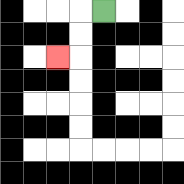{'start': '[4, 0]', 'end': '[2, 2]', 'path_directions': 'L,D,D,L', 'path_coordinates': '[[4, 0], [3, 0], [3, 1], [3, 2], [2, 2]]'}